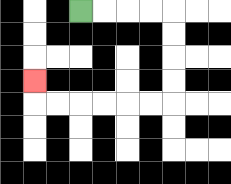{'start': '[3, 0]', 'end': '[1, 3]', 'path_directions': 'R,R,R,R,D,D,D,D,L,L,L,L,L,L,U', 'path_coordinates': '[[3, 0], [4, 0], [5, 0], [6, 0], [7, 0], [7, 1], [7, 2], [7, 3], [7, 4], [6, 4], [5, 4], [4, 4], [3, 4], [2, 4], [1, 4], [1, 3]]'}